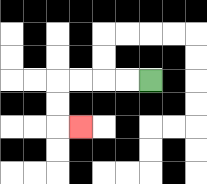{'start': '[6, 3]', 'end': '[3, 5]', 'path_directions': 'L,L,L,L,D,D,R', 'path_coordinates': '[[6, 3], [5, 3], [4, 3], [3, 3], [2, 3], [2, 4], [2, 5], [3, 5]]'}